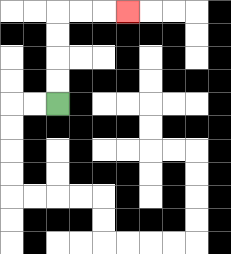{'start': '[2, 4]', 'end': '[5, 0]', 'path_directions': 'U,U,U,U,R,R,R', 'path_coordinates': '[[2, 4], [2, 3], [2, 2], [2, 1], [2, 0], [3, 0], [4, 0], [5, 0]]'}